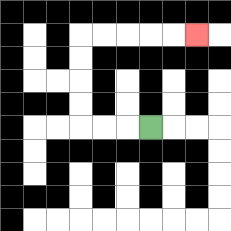{'start': '[6, 5]', 'end': '[8, 1]', 'path_directions': 'L,L,L,U,U,U,U,R,R,R,R,R', 'path_coordinates': '[[6, 5], [5, 5], [4, 5], [3, 5], [3, 4], [3, 3], [3, 2], [3, 1], [4, 1], [5, 1], [6, 1], [7, 1], [8, 1]]'}